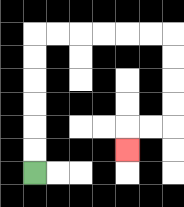{'start': '[1, 7]', 'end': '[5, 6]', 'path_directions': 'U,U,U,U,U,U,R,R,R,R,R,R,D,D,D,D,L,L,D', 'path_coordinates': '[[1, 7], [1, 6], [1, 5], [1, 4], [1, 3], [1, 2], [1, 1], [2, 1], [3, 1], [4, 1], [5, 1], [6, 1], [7, 1], [7, 2], [7, 3], [7, 4], [7, 5], [6, 5], [5, 5], [5, 6]]'}